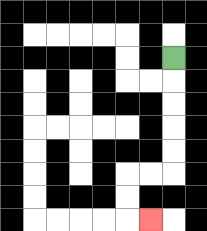{'start': '[7, 2]', 'end': '[6, 9]', 'path_directions': 'D,D,D,D,D,L,L,D,D,R', 'path_coordinates': '[[7, 2], [7, 3], [7, 4], [7, 5], [7, 6], [7, 7], [6, 7], [5, 7], [5, 8], [5, 9], [6, 9]]'}